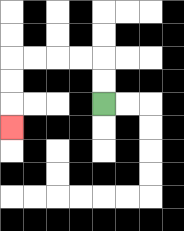{'start': '[4, 4]', 'end': '[0, 5]', 'path_directions': 'U,U,L,L,L,L,D,D,D', 'path_coordinates': '[[4, 4], [4, 3], [4, 2], [3, 2], [2, 2], [1, 2], [0, 2], [0, 3], [0, 4], [0, 5]]'}